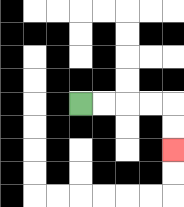{'start': '[3, 4]', 'end': '[7, 6]', 'path_directions': 'R,R,R,R,D,D', 'path_coordinates': '[[3, 4], [4, 4], [5, 4], [6, 4], [7, 4], [7, 5], [7, 6]]'}